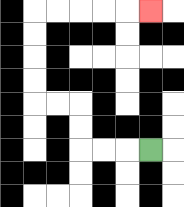{'start': '[6, 6]', 'end': '[6, 0]', 'path_directions': 'L,L,L,U,U,L,L,U,U,U,U,R,R,R,R,R', 'path_coordinates': '[[6, 6], [5, 6], [4, 6], [3, 6], [3, 5], [3, 4], [2, 4], [1, 4], [1, 3], [1, 2], [1, 1], [1, 0], [2, 0], [3, 0], [4, 0], [5, 0], [6, 0]]'}